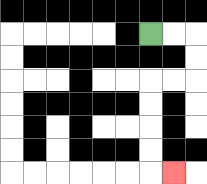{'start': '[6, 1]', 'end': '[7, 7]', 'path_directions': 'R,R,D,D,L,L,D,D,D,D,R', 'path_coordinates': '[[6, 1], [7, 1], [8, 1], [8, 2], [8, 3], [7, 3], [6, 3], [6, 4], [6, 5], [6, 6], [6, 7], [7, 7]]'}